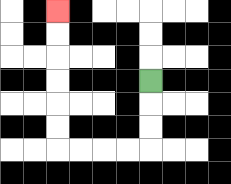{'start': '[6, 3]', 'end': '[2, 0]', 'path_directions': 'D,D,D,L,L,L,L,U,U,U,U,U,U', 'path_coordinates': '[[6, 3], [6, 4], [6, 5], [6, 6], [5, 6], [4, 6], [3, 6], [2, 6], [2, 5], [2, 4], [2, 3], [2, 2], [2, 1], [2, 0]]'}